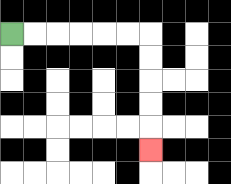{'start': '[0, 1]', 'end': '[6, 6]', 'path_directions': 'R,R,R,R,R,R,D,D,D,D,D', 'path_coordinates': '[[0, 1], [1, 1], [2, 1], [3, 1], [4, 1], [5, 1], [6, 1], [6, 2], [6, 3], [6, 4], [6, 5], [6, 6]]'}